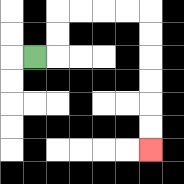{'start': '[1, 2]', 'end': '[6, 6]', 'path_directions': 'R,U,U,R,R,R,R,D,D,D,D,D,D', 'path_coordinates': '[[1, 2], [2, 2], [2, 1], [2, 0], [3, 0], [4, 0], [5, 0], [6, 0], [6, 1], [6, 2], [6, 3], [6, 4], [6, 5], [6, 6]]'}